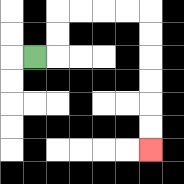{'start': '[1, 2]', 'end': '[6, 6]', 'path_directions': 'R,U,U,R,R,R,R,D,D,D,D,D,D', 'path_coordinates': '[[1, 2], [2, 2], [2, 1], [2, 0], [3, 0], [4, 0], [5, 0], [6, 0], [6, 1], [6, 2], [6, 3], [6, 4], [6, 5], [6, 6]]'}